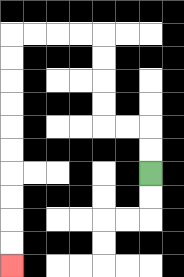{'start': '[6, 7]', 'end': '[0, 11]', 'path_directions': 'U,U,L,L,U,U,U,U,L,L,L,L,D,D,D,D,D,D,D,D,D,D', 'path_coordinates': '[[6, 7], [6, 6], [6, 5], [5, 5], [4, 5], [4, 4], [4, 3], [4, 2], [4, 1], [3, 1], [2, 1], [1, 1], [0, 1], [0, 2], [0, 3], [0, 4], [0, 5], [0, 6], [0, 7], [0, 8], [0, 9], [0, 10], [0, 11]]'}